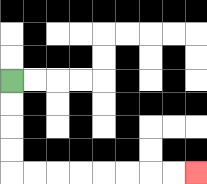{'start': '[0, 3]', 'end': '[8, 7]', 'path_directions': 'D,D,D,D,R,R,R,R,R,R,R,R', 'path_coordinates': '[[0, 3], [0, 4], [0, 5], [0, 6], [0, 7], [1, 7], [2, 7], [3, 7], [4, 7], [5, 7], [6, 7], [7, 7], [8, 7]]'}